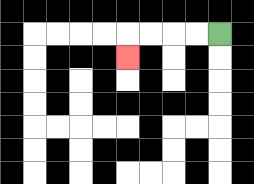{'start': '[9, 1]', 'end': '[5, 2]', 'path_directions': 'L,L,L,L,D', 'path_coordinates': '[[9, 1], [8, 1], [7, 1], [6, 1], [5, 1], [5, 2]]'}